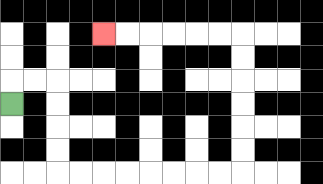{'start': '[0, 4]', 'end': '[4, 1]', 'path_directions': 'U,R,R,D,D,D,D,R,R,R,R,R,R,R,R,U,U,U,U,U,U,L,L,L,L,L,L', 'path_coordinates': '[[0, 4], [0, 3], [1, 3], [2, 3], [2, 4], [2, 5], [2, 6], [2, 7], [3, 7], [4, 7], [5, 7], [6, 7], [7, 7], [8, 7], [9, 7], [10, 7], [10, 6], [10, 5], [10, 4], [10, 3], [10, 2], [10, 1], [9, 1], [8, 1], [7, 1], [6, 1], [5, 1], [4, 1]]'}